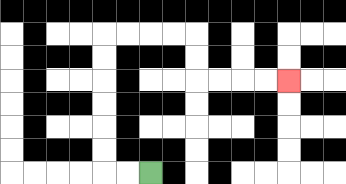{'start': '[6, 7]', 'end': '[12, 3]', 'path_directions': 'L,L,U,U,U,U,U,U,R,R,R,R,D,D,R,R,R,R', 'path_coordinates': '[[6, 7], [5, 7], [4, 7], [4, 6], [4, 5], [4, 4], [4, 3], [4, 2], [4, 1], [5, 1], [6, 1], [7, 1], [8, 1], [8, 2], [8, 3], [9, 3], [10, 3], [11, 3], [12, 3]]'}